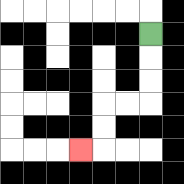{'start': '[6, 1]', 'end': '[3, 6]', 'path_directions': 'D,D,D,L,L,D,D,L', 'path_coordinates': '[[6, 1], [6, 2], [6, 3], [6, 4], [5, 4], [4, 4], [4, 5], [4, 6], [3, 6]]'}